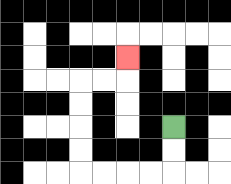{'start': '[7, 5]', 'end': '[5, 2]', 'path_directions': 'D,D,L,L,L,L,U,U,U,U,R,R,U', 'path_coordinates': '[[7, 5], [7, 6], [7, 7], [6, 7], [5, 7], [4, 7], [3, 7], [3, 6], [3, 5], [3, 4], [3, 3], [4, 3], [5, 3], [5, 2]]'}